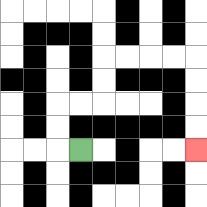{'start': '[3, 6]', 'end': '[8, 6]', 'path_directions': 'L,U,U,R,R,U,U,R,R,R,R,D,D,D,D', 'path_coordinates': '[[3, 6], [2, 6], [2, 5], [2, 4], [3, 4], [4, 4], [4, 3], [4, 2], [5, 2], [6, 2], [7, 2], [8, 2], [8, 3], [8, 4], [8, 5], [8, 6]]'}